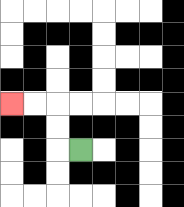{'start': '[3, 6]', 'end': '[0, 4]', 'path_directions': 'L,U,U,L,L', 'path_coordinates': '[[3, 6], [2, 6], [2, 5], [2, 4], [1, 4], [0, 4]]'}